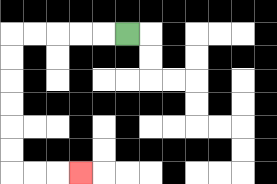{'start': '[5, 1]', 'end': '[3, 7]', 'path_directions': 'L,L,L,L,L,D,D,D,D,D,D,R,R,R', 'path_coordinates': '[[5, 1], [4, 1], [3, 1], [2, 1], [1, 1], [0, 1], [0, 2], [0, 3], [0, 4], [0, 5], [0, 6], [0, 7], [1, 7], [2, 7], [3, 7]]'}